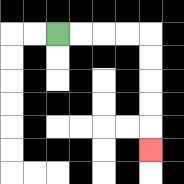{'start': '[2, 1]', 'end': '[6, 6]', 'path_directions': 'R,R,R,R,D,D,D,D,D', 'path_coordinates': '[[2, 1], [3, 1], [4, 1], [5, 1], [6, 1], [6, 2], [6, 3], [6, 4], [6, 5], [6, 6]]'}